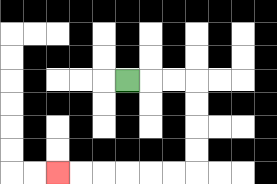{'start': '[5, 3]', 'end': '[2, 7]', 'path_directions': 'R,R,R,D,D,D,D,L,L,L,L,L,L', 'path_coordinates': '[[5, 3], [6, 3], [7, 3], [8, 3], [8, 4], [8, 5], [8, 6], [8, 7], [7, 7], [6, 7], [5, 7], [4, 7], [3, 7], [2, 7]]'}